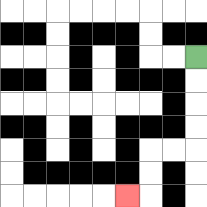{'start': '[8, 2]', 'end': '[5, 8]', 'path_directions': 'D,D,D,D,L,L,D,D,L', 'path_coordinates': '[[8, 2], [8, 3], [8, 4], [8, 5], [8, 6], [7, 6], [6, 6], [6, 7], [6, 8], [5, 8]]'}